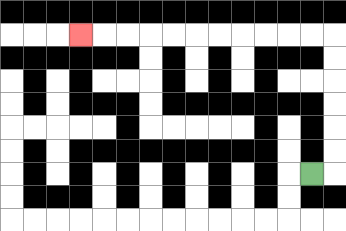{'start': '[13, 7]', 'end': '[3, 1]', 'path_directions': 'R,U,U,U,U,U,U,L,L,L,L,L,L,L,L,L,L,L', 'path_coordinates': '[[13, 7], [14, 7], [14, 6], [14, 5], [14, 4], [14, 3], [14, 2], [14, 1], [13, 1], [12, 1], [11, 1], [10, 1], [9, 1], [8, 1], [7, 1], [6, 1], [5, 1], [4, 1], [3, 1]]'}